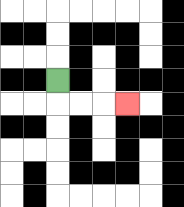{'start': '[2, 3]', 'end': '[5, 4]', 'path_directions': 'D,R,R,R', 'path_coordinates': '[[2, 3], [2, 4], [3, 4], [4, 4], [5, 4]]'}